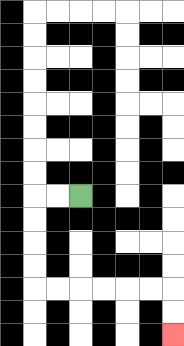{'start': '[3, 8]', 'end': '[7, 14]', 'path_directions': 'L,L,D,D,D,D,R,R,R,R,R,R,D,D', 'path_coordinates': '[[3, 8], [2, 8], [1, 8], [1, 9], [1, 10], [1, 11], [1, 12], [2, 12], [3, 12], [4, 12], [5, 12], [6, 12], [7, 12], [7, 13], [7, 14]]'}